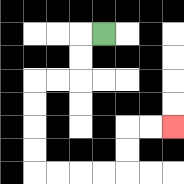{'start': '[4, 1]', 'end': '[7, 5]', 'path_directions': 'L,D,D,L,L,D,D,D,D,R,R,R,R,U,U,R,R', 'path_coordinates': '[[4, 1], [3, 1], [3, 2], [3, 3], [2, 3], [1, 3], [1, 4], [1, 5], [1, 6], [1, 7], [2, 7], [3, 7], [4, 7], [5, 7], [5, 6], [5, 5], [6, 5], [7, 5]]'}